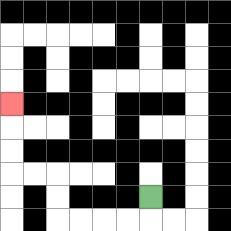{'start': '[6, 8]', 'end': '[0, 4]', 'path_directions': 'D,L,L,L,L,U,U,L,L,U,U,U', 'path_coordinates': '[[6, 8], [6, 9], [5, 9], [4, 9], [3, 9], [2, 9], [2, 8], [2, 7], [1, 7], [0, 7], [0, 6], [0, 5], [0, 4]]'}